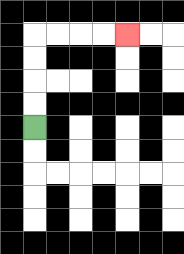{'start': '[1, 5]', 'end': '[5, 1]', 'path_directions': 'U,U,U,U,R,R,R,R', 'path_coordinates': '[[1, 5], [1, 4], [1, 3], [1, 2], [1, 1], [2, 1], [3, 1], [4, 1], [5, 1]]'}